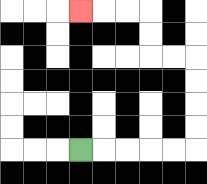{'start': '[3, 6]', 'end': '[3, 0]', 'path_directions': 'R,R,R,R,R,U,U,U,U,L,L,U,U,L,L,L', 'path_coordinates': '[[3, 6], [4, 6], [5, 6], [6, 6], [7, 6], [8, 6], [8, 5], [8, 4], [8, 3], [8, 2], [7, 2], [6, 2], [6, 1], [6, 0], [5, 0], [4, 0], [3, 0]]'}